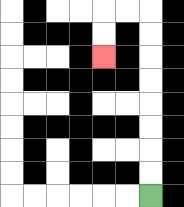{'start': '[6, 8]', 'end': '[4, 2]', 'path_directions': 'U,U,U,U,U,U,U,U,L,L,D,D', 'path_coordinates': '[[6, 8], [6, 7], [6, 6], [6, 5], [6, 4], [6, 3], [6, 2], [6, 1], [6, 0], [5, 0], [4, 0], [4, 1], [4, 2]]'}